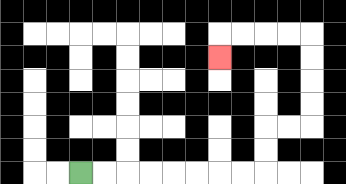{'start': '[3, 7]', 'end': '[9, 2]', 'path_directions': 'R,R,R,R,R,R,R,R,U,U,R,R,U,U,U,U,L,L,L,L,D', 'path_coordinates': '[[3, 7], [4, 7], [5, 7], [6, 7], [7, 7], [8, 7], [9, 7], [10, 7], [11, 7], [11, 6], [11, 5], [12, 5], [13, 5], [13, 4], [13, 3], [13, 2], [13, 1], [12, 1], [11, 1], [10, 1], [9, 1], [9, 2]]'}